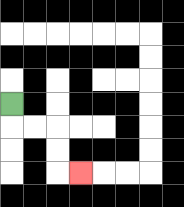{'start': '[0, 4]', 'end': '[3, 7]', 'path_directions': 'D,R,R,D,D,R', 'path_coordinates': '[[0, 4], [0, 5], [1, 5], [2, 5], [2, 6], [2, 7], [3, 7]]'}